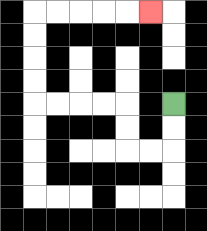{'start': '[7, 4]', 'end': '[6, 0]', 'path_directions': 'D,D,L,L,U,U,L,L,L,L,U,U,U,U,R,R,R,R,R', 'path_coordinates': '[[7, 4], [7, 5], [7, 6], [6, 6], [5, 6], [5, 5], [5, 4], [4, 4], [3, 4], [2, 4], [1, 4], [1, 3], [1, 2], [1, 1], [1, 0], [2, 0], [3, 0], [4, 0], [5, 0], [6, 0]]'}